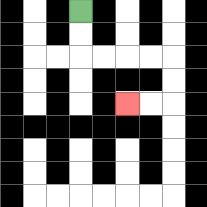{'start': '[3, 0]', 'end': '[5, 4]', 'path_directions': 'D,D,R,R,R,R,D,D,L,L', 'path_coordinates': '[[3, 0], [3, 1], [3, 2], [4, 2], [5, 2], [6, 2], [7, 2], [7, 3], [7, 4], [6, 4], [5, 4]]'}